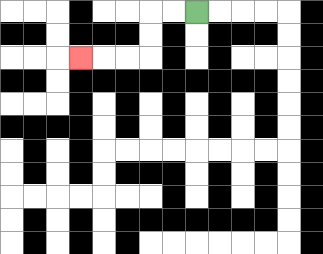{'start': '[8, 0]', 'end': '[3, 2]', 'path_directions': 'L,L,D,D,L,L,L', 'path_coordinates': '[[8, 0], [7, 0], [6, 0], [6, 1], [6, 2], [5, 2], [4, 2], [3, 2]]'}